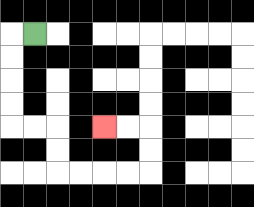{'start': '[1, 1]', 'end': '[4, 5]', 'path_directions': 'L,D,D,D,D,R,R,D,D,R,R,R,R,U,U,L,L', 'path_coordinates': '[[1, 1], [0, 1], [0, 2], [0, 3], [0, 4], [0, 5], [1, 5], [2, 5], [2, 6], [2, 7], [3, 7], [4, 7], [5, 7], [6, 7], [6, 6], [6, 5], [5, 5], [4, 5]]'}